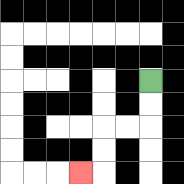{'start': '[6, 3]', 'end': '[3, 7]', 'path_directions': 'D,D,L,L,D,D,L', 'path_coordinates': '[[6, 3], [6, 4], [6, 5], [5, 5], [4, 5], [4, 6], [4, 7], [3, 7]]'}